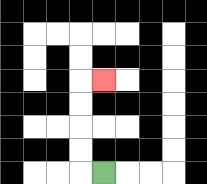{'start': '[4, 7]', 'end': '[4, 3]', 'path_directions': 'L,U,U,U,U,R', 'path_coordinates': '[[4, 7], [3, 7], [3, 6], [3, 5], [3, 4], [3, 3], [4, 3]]'}